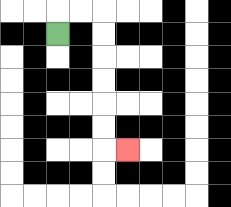{'start': '[2, 1]', 'end': '[5, 6]', 'path_directions': 'U,R,R,D,D,D,D,D,D,R', 'path_coordinates': '[[2, 1], [2, 0], [3, 0], [4, 0], [4, 1], [4, 2], [4, 3], [4, 4], [4, 5], [4, 6], [5, 6]]'}